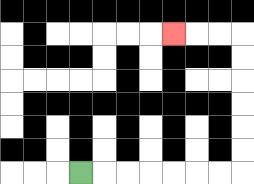{'start': '[3, 7]', 'end': '[7, 1]', 'path_directions': 'R,R,R,R,R,R,R,U,U,U,U,U,U,L,L,L', 'path_coordinates': '[[3, 7], [4, 7], [5, 7], [6, 7], [7, 7], [8, 7], [9, 7], [10, 7], [10, 6], [10, 5], [10, 4], [10, 3], [10, 2], [10, 1], [9, 1], [8, 1], [7, 1]]'}